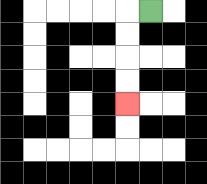{'start': '[6, 0]', 'end': '[5, 4]', 'path_directions': 'L,D,D,D,D', 'path_coordinates': '[[6, 0], [5, 0], [5, 1], [5, 2], [5, 3], [5, 4]]'}